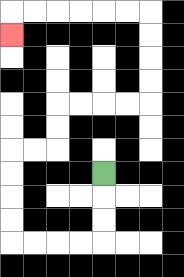{'start': '[4, 7]', 'end': '[0, 1]', 'path_directions': 'D,D,D,L,L,L,L,U,U,U,U,R,R,U,U,R,R,R,R,U,U,U,U,L,L,L,L,L,L,D', 'path_coordinates': '[[4, 7], [4, 8], [4, 9], [4, 10], [3, 10], [2, 10], [1, 10], [0, 10], [0, 9], [0, 8], [0, 7], [0, 6], [1, 6], [2, 6], [2, 5], [2, 4], [3, 4], [4, 4], [5, 4], [6, 4], [6, 3], [6, 2], [6, 1], [6, 0], [5, 0], [4, 0], [3, 0], [2, 0], [1, 0], [0, 0], [0, 1]]'}